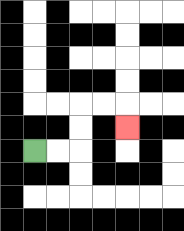{'start': '[1, 6]', 'end': '[5, 5]', 'path_directions': 'R,R,U,U,R,R,D', 'path_coordinates': '[[1, 6], [2, 6], [3, 6], [3, 5], [3, 4], [4, 4], [5, 4], [5, 5]]'}